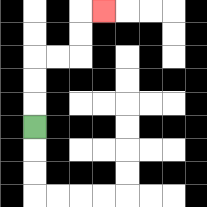{'start': '[1, 5]', 'end': '[4, 0]', 'path_directions': 'U,U,U,R,R,U,U,R', 'path_coordinates': '[[1, 5], [1, 4], [1, 3], [1, 2], [2, 2], [3, 2], [3, 1], [3, 0], [4, 0]]'}